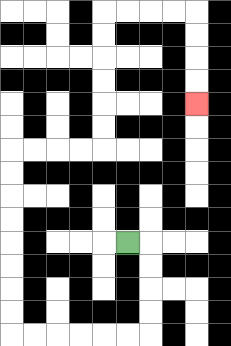{'start': '[5, 10]', 'end': '[8, 4]', 'path_directions': 'R,D,D,D,D,L,L,L,L,L,L,U,U,U,U,U,U,U,U,R,R,R,R,U,U,U,U,U,U,R,R,R,R,D,D,D,D', 'path_coordinates': '[[5, 10], [6, 10], [6, 11], [6, 12], [6, 13], [6, 14], [5, 14], [4, 14], [3, 14], [2, 14], [1, 14], [0, 14], [0, 13], [0, 12], [0, 11], [0, 10], [0, 9], [0, 8], [0, 7], [0, 6], [1, 6], [2, 6], [3, 6], [4, 6], [4, 5], [4, 4], [4, 3], [4, 2], [4, 1], [4, 0], [5, 0], [6, 0], [7, 0], [8, 0], [8, 1], [8, 2], [8, 3], [8, 4]]'}